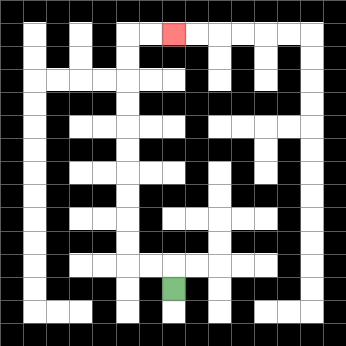{'start': '[7, 12]', 'end': '[7, 1]', 'path_directions': 'U,L,L,U,U,U,U,U,U,U,U,U,U,R,R', 'path_coordinates': '[[7, 12], [7, 11], [6, 11], [5, 11], [5, 10], [5, 9], [5, 8], [5, 7], [5, 6], [5, 5], [5, 4], [5, 3], [5, 2], [5, 1], [6, 1], [7, 1]]'}